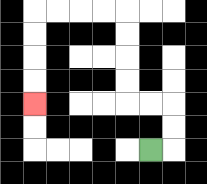{'start': '[6, 6]', 'end': '[1, 4]', 'path_directions': 'R,U,U,L,L,U,U,U,U,L,L,L,L,D,D,D,D', 'path_coordinates': '[[6, 6], [7, 6], [7, 5], [7, 4], [6, 4], [5, 4], [5, 3], [5, 2], [5, 1], [5, 0], [4, 0], [3, 0], [2, 0], [1, 0], [1, 1], [1, 2], [1, 3], [1, 4]]'}